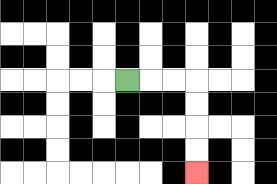{'start': '[5, 3]', 'end': '[8, 7]', 'path_directions': 'R,R,R,D,D,D,D', 'path_coordinates': '[[5, 3], [6, 3], [7, 3], [8, 3], [8, 4], [8, 5], [8, 6], [8, 7]]'}